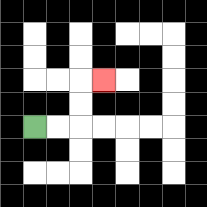{'start': '[1, 5]', 'end': '[4, 3]', 'path_directions': 'R,R,U,U,R', 'path_coordinates': '[[1, 5], [2, 5], [3, 5], [3, 4], [3, 3], [4, 3]]'}